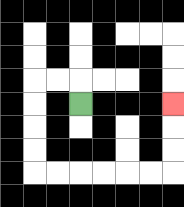{'start': '[3, 4]', 'end': '[7, 4]', 'path_directions': 'U,L,L,D,D,D,D,R,R,R,R,R,R,U,U,U', 'path_coordinates': '[[3, 4], [3, 3], [2, 3], [1, 3], [1, 4], [1, 5], [1, 6], [1, 7], [2, 7], [3, 7], [4, 7], [5, 7], [6, 7], [7, 7], [7, 6], [7, 5], [7, 4]]'}